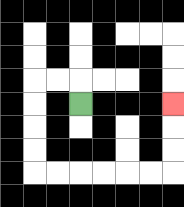{'start': '[3, 4]', 'end': '[7, 4]', 'path_directions': 'U,L,L,D,D,D,D,R,R,R,R,R,R,U,U,U', 'path_coordinates': '[[3, 4], [3, 3], [2, 3], [1, 3], [1, 4], [1, 5], [1, 6], [1, 7], [2, 7], [3, 7], [4, 7], [5, 7], [6, 7], [7, 7], [7, 6], [7, 5], [7, 4]]'}